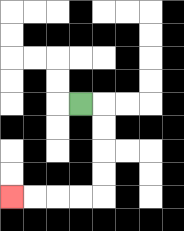{'start': '[3, 4]', 'end': '[0, 8]', 'path_directions': 'R,D,D,D,D,L,L,L,L', 'path_coordinates': '[[3, 4], [4, 4], [4, 5], [4, 6], [4, 7], [4, 8], [3, 8], [2, 8], [1, 8], [0, 8]]'}